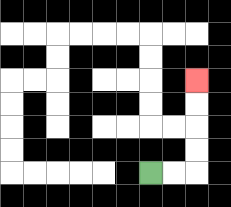{'start': '[6, 7]', 'end': '[8, 3]', 'path_directions': 'R,R,U,U,U,U', 'path_coordinates': '[[6, 7], [7, 7], [8, 7], [8, 6], [8, 5], [8, 4], [8, 3]]'}